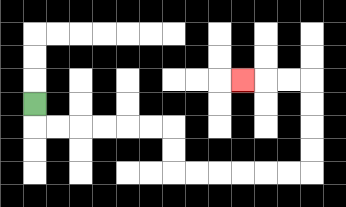{'start': '[1, 4]', 'end': '[10, 3]', 'path_directions': 'D,R,R,R,R,R,R,D,D,R,R,R,R,R,R,U,U,U,U,L,L,L', 'path_coordinates': '[[1, 4], [1, 5], [2, 5], [3, 5], [4, 5], [5, 5], [6, 5], [7, 5], [7, 6], [7, 7], [8, 7], [9, 7], [10, 7], [11, 7], [12, 7], [13, 7], [13, 6], [13, 5], [13, 4], [13, 3], [12, 3], [11, 3], [10, 3]]'}